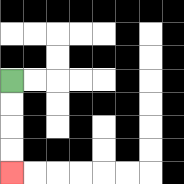{'start': '[0, 3]', 'end': '[0, 7]', 'path_directions': 'D,D,D,D', 'path_coordinates': '[[0, 3], [0, 4], [0, 5], [0, 6], [0, 7]]'}